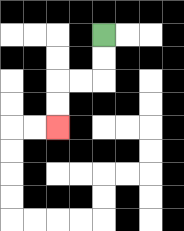{'start': '[4, 1]', 'end': '[2, 5]', 'path_directions': 'D,D,L,L,D,D', 'path_coordinates': '[[4, 1], [4, 2], [4, 3], [3, 3], [2, 3], [2, 4], [2, 5]]'}